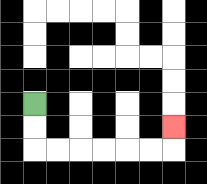{'start': '[1, 4]', 'end': '[7, 5]', 'path_directions': 'D,D,R,R,R,R,R,R,U', 'path_coordinates': '[[1, 4], [1, 5], [1, 6], [2, 6], [3, 6], [4, 6], [5, 6], [6, 6], [7, 6], [7, 5]]'}